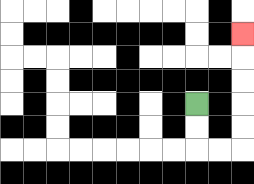{'start': '[8, 4]', 'end': '[10, 1]', 'path_directions': 'D,D,R,R,U,U,U,U,U', 'path_coordinates': '[[8, 4], [8, 5], [8, 6], [9, 6], [10, 6], [10, 5], [10, 4], [10, 3], [10, 2], [10, 1]]'}